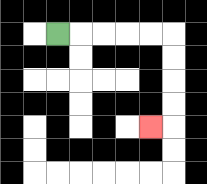{'start': '[2, 1]', 'end': '[6, 5]', 'path_directions': 'R,R,R,R,R,D,D,D,D,L', 'path_coordinates': '[[2, 1], [3, 1], [4, 1], [5, 1], [6, 1], [7, 1], [7, 2], [7, 3], [7, 4], [7, 5], [6, 5]]'}